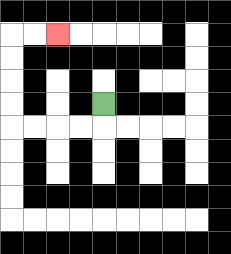{'start': '[4, 4]', 'end': '[2, 1]', 'path_directions': 'D,L,L,L,L,U,U,U,U,R,R', 'path_coordinates': '[[4, 4], [4, 5], [3, 5], [2, 5], [1, 5], [0, 5], [0, 4], [0, 3], [0, 2], [0, 1], [1, 1], [2, 1]]'}